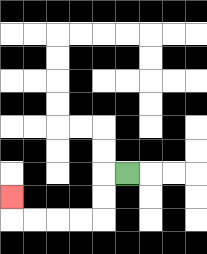{'start': '[5, 7]', 'end': '[0, 8]', 'path_directions': 'L,D,D,L,L,L,L,U', 'path_coordinates': '[[5, 7], [4, 7], [4, 8], [4, 9], [3, 9], [2, 9], [1, 9], [0, 9], [0, 8]]'}